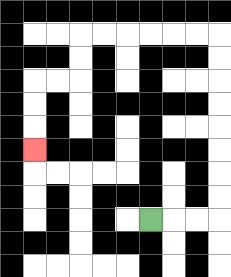{'start': '[6, 9]', 'end': '[1, 6]', 'path_directions': 'R,R,R,U,U,U,U,U,U,U,U,L,L,L,L,L,L,D,D,L,L,D,D,D', 'path_coordinates': '[[6, 9], [7, 9], [8, 9], [9, 9], [9, 8], [9, 7], [9, 6], [9, 5], [9, 4], [9, 3], [9, 2], [9, 1], [8, 1], [7, 1], [6, 1], [5, 1], [4, 1], [3, 1], [3, 2], [3, 3], [2, 3], [1, 3], [1, 4], [1, 5], [1, 6]]'}